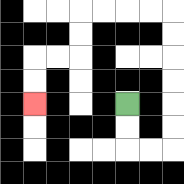{'start': '[5, 4]', 'end': '[1, 4]', 'path_directions': 'D,D,R,R,U,U,U,U,U,U,L,L,L,L,D,D,L,L,D,D', 'path_coordinates': '[[5, 4], [5, 5], [5, 6], [6, 6], [7, 6], [7, 5], [7, 4], [7, 3], [7, 2], [7, 1], [7, 0], [6, 0], [5, 0], [4, 0], [3, 0], [3, 1], [3, 2], [2, 2], [1, 2], [1, 3], [1, 4]]'}